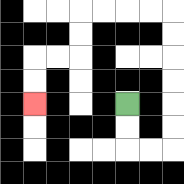{'start': '[5, 4]', 'end': '[1, 4]', 'path_directions': 'D,D,R,R,U,U,U,U,U,U,L,L,L,L,D,D,L,L,D,D', 'path_coordinates': '[[5, 4], [5, 5], [5, 6], [6, 6], [7, 6], [7, 5], [7, 4], [7, 3], [7, 2], [7, 1], [7, 0], [6, 0], [5, 0], [4, 0], [3, 0], [3, 1], [3, 2], [2, 2], [1, 2], [1, 3], [1, 4]]'}